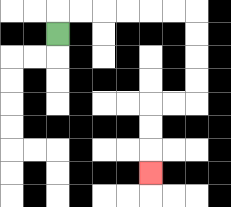{'start': '[2, 1]', 'end': '[6, 7]', 'path_directions': 'U,R,R,R,R,R,R,D,D,D,D,L,L,D,D,D', 'path_coordinates': '[[2, 1], [2, 0], [3, 0], [4, 0], [5, 0], [6, 0], [7, 0], [8, 0], [8, 1], [8, 2], [8, 3], [8, 4], [7, 4], [6, 4], [6, 5], [6, 6], [6, 7]]'}